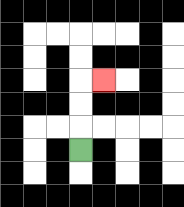{'start': '[3, 6]', 'end': '[4, 3]', 'path_directions': 'U,U,U,R', 'path_coordinates': '[[3, 6], [3, 5], [3, 4], [3, 3], [4, 3]]'}